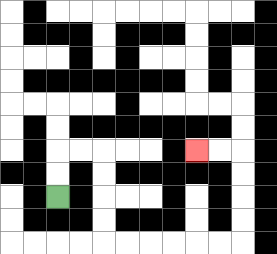{'start': '[2, 8]', 'end': '[8, 6]', 'path_directions': 'U,U,R,R,D,D,D,D,R,R,R,R,R,R,U,U,U,U,L,L', 'path_coordinates': '[[2, 8], [2, 7], [2, 6], [3, 6], [4, 6], [4, 7], [4, 8], [4, 9], [4, 10], [5, 10], [6, 10], [7, 10], [8, 10], [9, 10], [10, 10], [10, 9], [10, 8], [10, 7], [10, 6], [9, 6], [8, 6]]'}